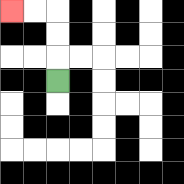{'start': '[2, 3]', 'end': '[0, 0]', 'path_directions': 'U,U,U,L,L', 'path_coordinates': '[[2, 3], [2, 2], [2, 1], [2, 0], [1, 0], [0, 0]]'}